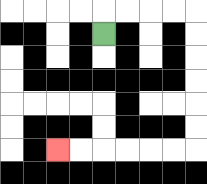{'start': '[4, 1]', 'end': '[2, 6]', 'path_directions': 'U,R,R,R,R,D,D,D,D,D,D,L,L,L,L,L,L', 'path_coordinates': '[[4, 1], [4, 0], [5, 0], [6, 0], [7, 0], [8, 0], [8, 1], [8, 2], [8, 3], [8, 4], [8, 5], [8, 6], [7, 6], [6, 6], [5, 6], [4, 6], [3, 6], [2, 6]]'}